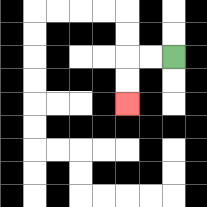{'start': '[7, 2]', 'end': '[5, 4]', 'path_directions': 'L,L,D,D', 'path_coordinates': '[[7, 2], [6, 2], [5, 2], [5, 3], [5, 4]]'}